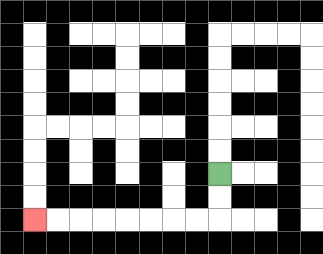{'start': '[9, 7]', 'end': '[1, 9]', 'path_directions': 'D,D,L,L,L,L,L,L,L,L', 'path_coordinates': '[[9, 7], [9, 8], [9, 9], [8, 9], [7, 9], [6, 9], [5, 9], [4, 9], [3, 9], [2, 9], [1, 9]]'}